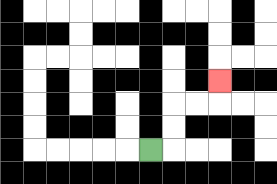{'start': '[6, 6]', 'end': '[9, 3]', 'path_directions': 'R,U,U,R,R,U', 'path_coordinates': '[[6, 6], [7, 6], [7, 5], [7, 4], [8, 4], [9, 4], [9, 3]]'}